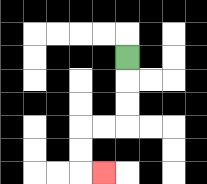{'start': '[5, 2]', 'end': '[4, 7]', 'path_directions': 'D,D,D,L,L,D,D,R', 'path_coordinates': '[[5, 2], [5, 3], [5, 4], [5, 5], [4, 5], [3, 5], [3, 6], [3, 7], [4, 7]]'}